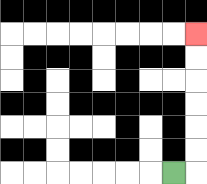{'start': '[7, 7]', 'end': '[8, 1]', 'path_directions': 'R,U,U,U,U,U,U', 'path_coordinates': '[[7, 7], [8, 7], [8, 6], [8, 5], [8, 4], [8, 3], [8, 2], [8, 1]]'}